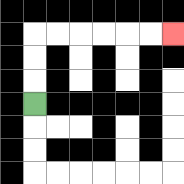{'start': '[1, 4]', 'end': '[7, 1]', 'path_directions': 'U,U,U,R,R,R,R,R,R', 'path_coordinates': '[[1, 4], [1, 3], [1, 2], [1, 1], [2, 1], [3, 1], [4, 1], [5, 1], [6, 1], [7, 1]]'}